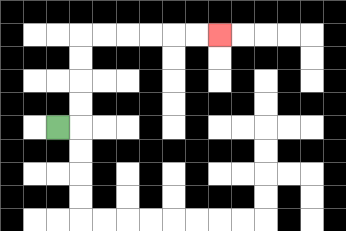{'start': '[2, 5]', 'end': '[9, 1]', 'path_directions': 'R,U,U,U,U,R,R,R,R,R,R', 'path_coordinates': '[[2, 5], [3, 5], [3, 4], [3, 3], [3, 2], [3, 1], [4, 1], [5, 1], [6, 1], [7, 1], [8, 1], [9, 1]]'}